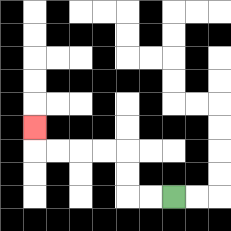{'start': '[7, 8]', 'end': '[1, 5]', 'path_directions': 'L,L,U,U,L,L,L,L,U', 'path_coordinates': '[[7, 8], [6, 8], [5, 8], [5, 7], [5, 6], [4, 6], [3, 6], [2, 6], [1, 6], [1, 5]]'}